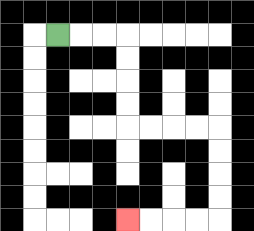{'start': '[2, 1]', 'end': '[5, 9]', 'path_directions': 'R,R,R,D,D,D,D,R,R,R,R,D,D,D,D,L,L,L,L', 'path_coordinates': '[[2, 1], [3, 1], [4, 1], [5, 1], [5, 2], [5, 3], [5, 4], [5, 5], [6, 5], [7, 5], [8, 5], [9, 5], [9, 6], [9, 7], [9, 8], [9, 9], [8, 9], [7, 9], [6, 9], [5, 9]]'}